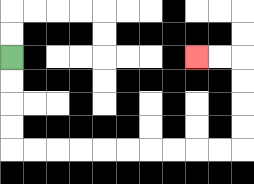{'start': '[0, 2]', 'end': '[8, 2]', 'path_directions': 'D,D,D,D,R,R,R,R,R,R,R,R,R,R,U,U,U,U,L,L', 'path_coordinates': '[[0, 2], [0, 3], [0, 4], [0, 5], [0, 6], [1, 6], [2, 6], [3, 6], [4, 6], [5, 6], [6, 6], [7, 6], [8, 6], [9, 6], [10, 6], [10, 5], [10, 4], [10, 3], [10, 2], [9, 2], [8, 2]]'}